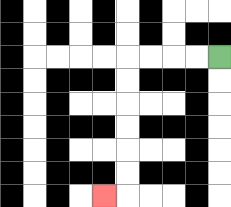{'start': '[9, 2]', 'end': '[4, 8]', 'path_directions': 'L,L,L,L,D,D,D,D,D,D,L', 'path_coordinates': '[[9, 2], [8, 2], [7, 2], [6, 2], [5, 2], [5, 3], [5, 4], [5, 5], [5, 6], [5, 7], [5, 8], [4, 8]]'}